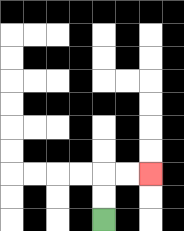{'start': '[4, 9]', 'end': '[6, 7]', 'path_directions': 'U,U,R,R', 'path_coordinates': '[[4, 9], [4, 8], [4, 7], [5, 7], [6, 7]]'}